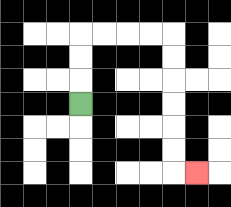{'start': '[3, 4]', 'end': '[8, 7]', 'path_directions': 'U,U,U,R,R,R,R,D,D,D,D,D,D,R', 'path_coordinates': '[[3, 4], [3, 3], [3, 2], [3, 1], [4, 1], [5, 1], [6, 1], [7, 1], [7, 2], [7, 3], [7, 4], [7, 5], [7, 6], [7, 7], [8, 7]]'}